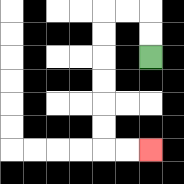{'start': '[6, 2]', 'end': '[6, 6]', 'path_directions': 'U,U,L,L,D,D,D,D,D,D,R,R', 'path_coordinates': '[[6, 2], [6, 1], [6, 0], [5, 0], [4, 0], [4, 1], [4, 2], [4, 3], [4, 4], [4, 5], [4, 6], [5, 6], [6, 6]]'}